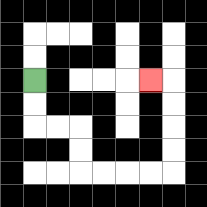{'start': '[1, 3]', 'end': '[6, 3]', 'path_directions': 'D,D,R,R,D,D,R,R,R,R,U,U,U,U,L', 'path_coordinates': '[[1, 3], [1, 4], [1, 5], [2, 5], [3, 5], [3, 6], [3, 7], [4, 7], [5, 7], [6, 7], [7, 7], [7, 6], [7, 5], [7, 4], [7, 3], [6, 3]]'}